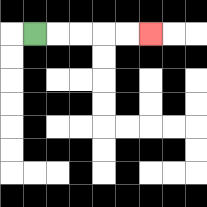{'start': '[1, 1]', 'end': '[6, 1]', 'path_directions': 'R,R,R,R,R', 'path_coordinates': '[[1, 1], [2, 1], [3, 1], [4, 1], [5, 1], [6, 1]]'}